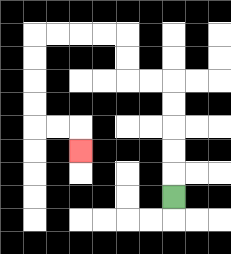{'start': '[7, 8]', 'end': '[3, 6]', 'path_directions': 'U,U,U,U,U,L,L,U,U,L,L,L,L,D,D,D,D,R,R,D', 'path_coordinates': '[[7, 8], [7, 7], [7, 6], [7, 5], [7, 4], [7, 3], [6, 3], [5, 3], [5, 2], [5, 1], [4, 1], [3, 1], [2, 1], [1, 1], [1, 2], [1, 3], [1, 4], [1, 5], [2, 5], [3, 5], [3, 6]]'}